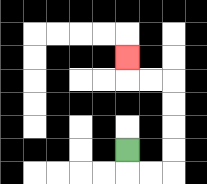{'start': '[5, 6]', 'end': '[5, 2]', 'path_directions': 'D,R,R,U,U,U,U,L,L,U', 'path_coordinates': '[[5, 6], [5, 7], [6, 7], [7, 7], [7, 6], [7, 5], [7, 4], [7, 3], [6, 3], [5, 3], [5, 2]]'}